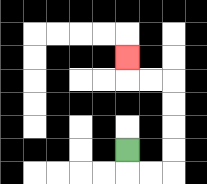{'start': '[5, 6]', 'end': '[5, 2]', 'path_directions': 'D,R,R,U,U,U,U,L,L,U', 'path_coordinates': '[[5, 6], [5, 7], [6, 7], [7, 7], [7, 6], [7, 5], [7, 4], [7, 3], [6, 3], [5, 3], [5, 2]]'}